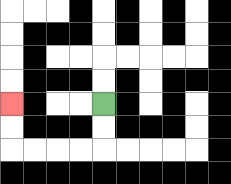{'start': '[4, 4]', 'end': '[0, 4]', 'path_directions': 'D,D,L,L,L,L,U,U', 'path_coordinates': '[[4, 4], [4, 5], [4, 6], [3, 6], [2, 6], [1, 6], [0, 6], [0, 5], [0, 4]]'}